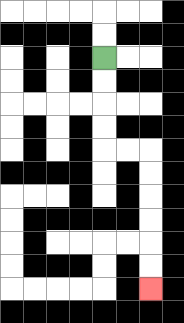{'start': '[4, 2]', 'end': '[6, 12]', 'path_directions': 'D,D,D,D,R,R,D,D,D,D,D,D', 'path_coordinates': '[[4, 2], [4, 3], [4, 4], [4, 5], [4, 6], [5, 6], [6, 6], [6, 7], [6, 8], [6, 9], [6, 10], [6, 11], [6, 12]]'}